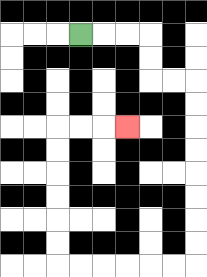{'start': '[3, 1]', 'end': '[5, 5]', 'path_directions': 'R,R,R,D,D,R,R,D,D,D,D,D,D,D,D,L,L,L,L,L,L,U,U,U,U,U,U,R,R,R', 'path_coordinates': '[[3, 1], [4, 1], [5, 1], [6, 1], [6, 2], [6, 3], [7, 3], [8, 3], [8, 4], [8, 5], [8, 6], [8, 7], [8, 8], [8, 9], [8, 10], [8, 11], [7, 11], [6, 11], [5, 11], [4, 11], [3, 11], [2, 11], [2, 10], [2, 9], [2, 8], [2, 7], [2, 6], [2, 5], [3, 5], [4, 5], [5, 5]]'}